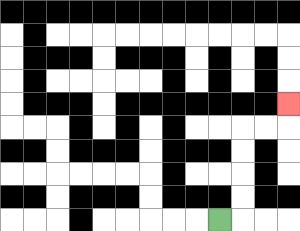{'start': '[9, 9]', 'end': '[12, 4]', 'path_directions': 'R,U,U,U,U,R,R,U', 'path_coordinates': '[[9, 9], [10, 9], [10, 8], [10, 7], [10, 6], [10, 5], [11, 5], [12, 5], [12, 4]]'}